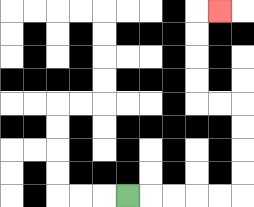{'start': '[5, 8]', 'end': '[9, 0]', 'path_directions': 'R,R,R,R,R,U,U,U,U,L,L,U,U,U,U,R', 'path_coordinates': '[[5, 8], [6, 8], [7, 8], [8, 8], [9, 8], [10, 8], [10, 7], [10, 6], [10, 5], [10, 4], [9, 4], [8, 4], [8, 3], [8, 2], [8, 1], [8, 0], [9, 0]]'}